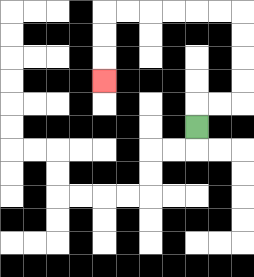{'start': '[8, 5]', 'end': '[4, 3]', 'path_directions': 'U,R,R,U,U,U,U,L,L,L,L,L,L,D,D,D', 'path_coordinates': '[[8, 5], [8, 4], [9, 4], [10, 4], [10, 3], [10, 2], [10, 1], [10, 0], [9, 0], [8, 0], [7, 0], [6, 0], [5, 0], [4, 0], [4, 1], [4, 2], [4, 3]]'}